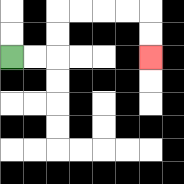{'start': '[0, 2]', 'end': '[6, 2]', 'path_directions': 'R,R,U,U,R,R,R,R,D,D', 'path_coordinates': '[[0, 2], [1, 2], [2, 2], [2, 1], [2, 0], [3, 0], [4, 0], [5, 0], [6, 0], [6, 1], [6, 2]]'}